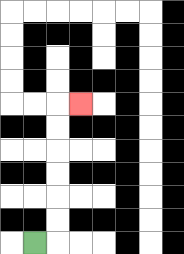{'start': '[1, 10]', 'end': '[3, 4]', 'path_directions': 'R,U,U,U,U,U,U,R', 'path_coordinates': '[[1, 10], [2, 10], [2, 9], [2, 8], [2, 7], [2, 6], [2, 5], [2, 4], [3, 4]]'}